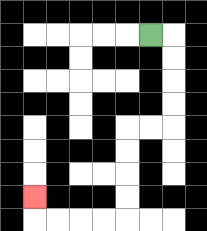{'start': '[6, 1]', 'end': '[1, 8]', 'path_directions': 'R,D,D,D,D,L,L,D,D,D,D,L,L,L,L,U', 'path_coordinates': '[[6, 1], [7, 1], [7, 2], [7, 3], [7, 4], [7, 5], [6, 5], [5, 5], [5, 6], [5, 7], [5, 8], [5, 9], [4, 9], [3, 9], [2, 9], [1, 9], [1, 8]]'}